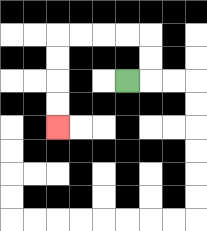{'start': '[5, 3]', 'end': '[2, 5]', 'path_directions': 'R,U,U,L,L,L,L,D,D,D,D', 'path_coordinates': '[[5, 3], [6, 3], [6, 2], [6, 1], [5, 1], [4, 1], [3, 1], [2, 1], [2, 2], [2, 3], [2, 4], [2, 5]]'}